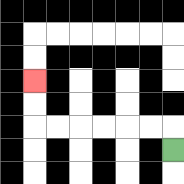{'start': '[7, 6]', 'end': '[1, 3]', 'path_directions': 'U,L,L,L,L,L,L,U,U', 'path_coordinates': '[[7, 6], [7, 5], [6, 5], [5, 5], [4, 5], [3, 5], [2, 5], [1, 5], [1, 4], [1, 3]]'}